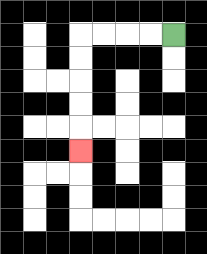{'start': '[7, 1]', 'end': '[3, 6]', 'path_directions': 'L,L,L,L,D,D,D,D,D', 'path_coordinates': '[[7, 1], [6, 1], [5, 1], [4, 1], [3, 1], [3, 2], [3, 3], [3, 4], [3, 5], [3, 6]]'}